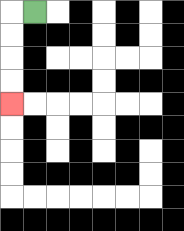{'start': '[1, 0]', 'end': '[0, 4]', 'path_directions': 'L,D,D,D,D', 'path_coordinates': '[[1, 0], [0, 0], [0, 1], [0, 2], [0, 3], [0, 4]]'}